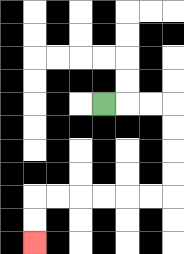{'start': '[4, 4]', 'end': '[1, 10]', 'path_directions': 'R,R,R,D,D,D,D,L,L,L,L,L,L,D,D', 'path_coordinates': '[[4, 4], [5, 4], [6, 4], [7, 4], [7, 5], [7, 6], [7, 7], [7, 8], [6, 8], [5, 8], [4, 8], [3, 8], [2, 8], [1, 8], [1, 9], [1, 10]]'}